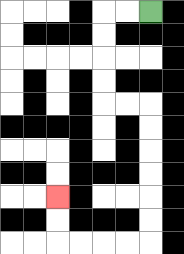{'start': '[6, 0]', 'end': '[2, 8]', 'path_directions': 'L,L,D,D,D,D,R,R,D,D,D,D,D,D,L,L,L,L,U,U', 'path_coordinates': '[[6, 0], [5, 0], [4, 0], [4, 1], [4, 2], [4, 3], [4, 4], [5, 4], [6, 4], [6, 5], [6, 6], [6, 7], [6, 8], [6, 9], [6, 10], [5, 10], [4, 10], [3, 10], [2, 10], [2, 9], [2, 8]]'}